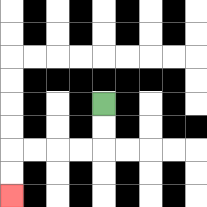{'start': '[4, 4]', 'end': '[0, 8]', 'path_directions': 'D,D,L,L,L,L,D,D', 'path_coordinates': '[[4, 4], [4, 5], [4, 6], [3, 6], [2, 6], [1, 6], [0, 6], [0, 7], [0, 8]]'}